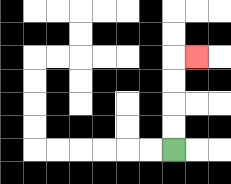{'start': '[7, 6]', 'end': '[8, 2]', 'path_directions': 'U,U,U,U,R', 'path_coordinates': '[[7, 6], [7, 5], [7, 4], [7, 3], [7, 2], [8, 2]]'}